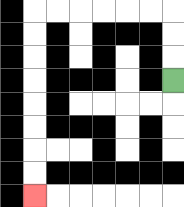{'start': '[7, 3]', 'end': '[1, 8]', 'path_directions': 'U,U,U,L,L,L,L,L,L,D,D,D,D,D,D,D,D', 'path_coordinates': '[[7, 3], [7, 2], [7, 1], [7, 0], [6, 0], [5, 0], [4, 0], [3, 0], [2, 0], [1, 0], [1, 1], [1, 2], [1, 3], [1, 4], [1, 5], [1, 6], [1, 7], [1, 8]]'}